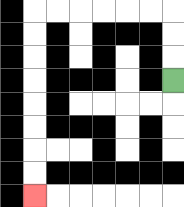{'start': '[7, 3]', 'end': '[1, 8]', 'path_directions': 'U,U,U,L,L,L,L,L,L,D,D,D,D,D,D,D,D', 'path_coordinates': '[[7, 3], [7, 2], [7, 1], [7, 0], [6, 0], [5, 0], [4, 0], [3, 0], [2, 0], [1, 0], [1, 1], [1, 2], [1, 3], [1, 4], [1, 5], [1, 6], [1, 7], [1, 8]]'}